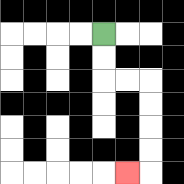{'start': '[4, 1]', 'end': '[5, 7]', 'path_directions': 'D,D,R,R,D,D,D,D,L', 'path_coordinates': '[[4, 1], [4, 2], [4, 3], [5, 3], [6, 3], [6, 4], [6, 5], [6, 6], [6, 7], [5, 7]]'}